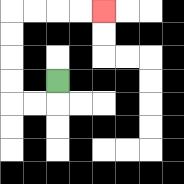{'start': '[2, 3]', 'end': '[4, 0]', 'path_directions': 'D,L,L,U,U,U,U,R,R,R,R', 'path_coordinates': '[[2, 3], [2, 4], [1, 4], [0, 4], [0, 3], [0, 2], [0, 1], [0, 0], [1, 0], [2, 0], [3, 0], [4, 0]]'}